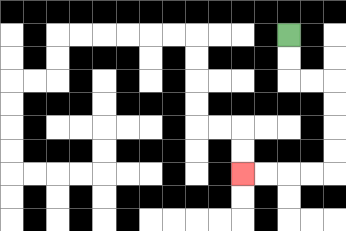{'start': '[12, 1]', 'end': '[10, 7]', 'path_directions': 'D,D,R,R,D,D,D,D,L,L,L,L', 'path_coordinates': '[[12, 1], [12, 2], [12, 3], [13, 3], [14, 3], [14, 4], [14, 5], [14, 6], [14, 7], [13, 7], [12, 7], [11, 7], [10, 7]]'}